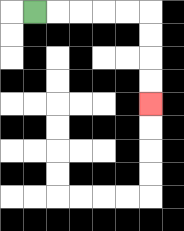{'start': '[1, 0]', 'end': '[6, 4]', 'path_directions': 'R,R,R,R,R,D,D,D,D', 'path_coordinates': '[[1, 0], [2, 0], [3, 0], [4, 0], [5, 0], [6, 0], [6, 1], [6, 2], [6, 3], [6, 4]]'}